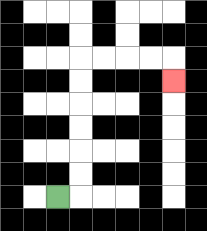{'start': '[2, 8]', 'end': '[7, 3]', 'path_directions': 'R,U,U,U,U,U,U,R,R,R,R,D', 'path_coordinates': '[[2, 8], [3, 8], [3, 7], [3, 6], [3, 5], [3, 4], [3, 3], [3, 2], [4, 2], [5, 2], [6, 2], [7, 2], [7, 3]]'}